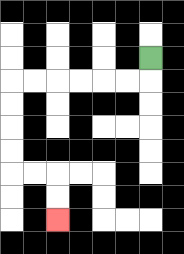{'start': '[6, 2]', 'end': '[2, 9]', 'path_directions': 'D,L,L,L,L,L,L,D,D,D,D,R,R,D,D', 'path_coordinates': '[[6, 2], [6, 3], [5, 3], [4, 3], [3, 3], [2, 3], [1, 3], [0, 3], [0, 4], [0, 5], [0, 6], [0, 7], [1, 7], [2, 7], [2, 8], [2, 9]]'}